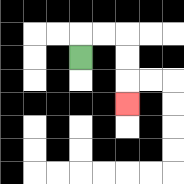{'start': '[3, 2]', 'end': '[5, 4]', 'path_directions': 'U,R,R,D,D,D', 'path_coordinates': '[[3, 2], [3, 1], [4, 1], [5, 1], [5, 2], [5, 3], [5, 4]]'}